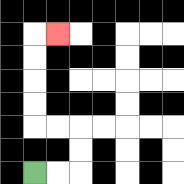{'start': '[1, 7]', 'end': '[2, 1]', 'path_directions': 'R,R,U,U,L,L,U,U,U,U,R', 'path_coordinates': '[[1, 7], [2, 7], [3, 7], [3, 6], [3, 5], [2, 5], [1, 5], [1, 4], [1, 3], [1, 2], [1, 1], [2, 1]]'}